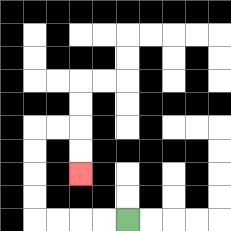{'start': '[5, 9]', 'end': '[3, 7]', 'path_directions': 'L,L,L,L,U,U,U,U,R,R,D,D', 'path_coordinates': '[[5, 9], [4, 9], [3, 9], [2, 9], [1, 9], [1, 8], [1, 7], [1, 6], [1, 5], [2, 5], [3, 5], [3, 6], [3, 7]]'}